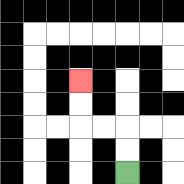{'start': '[5, 7]', 'end': '[3, 3]', 'path_directions': 'U,U,L,L,U,U', 'path_coordinates': '[[5, 7], [5, 6], [5, 5], [4, 5], [3, 5], [3, 4], [3, 3]]'}